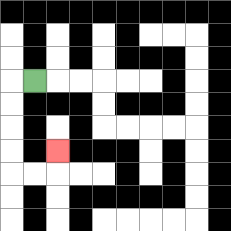{'start': '[1, 3]', 'end': '[2, 6]', 'path_directions': 'L,D,D,D,D,R,R,U', 'path_coordinates': '[[1, 3], [0, 3], [0, 4], [0, 5], [0, 6], [0, 7], [1, 7], [2, 7], [2, 6]]'}